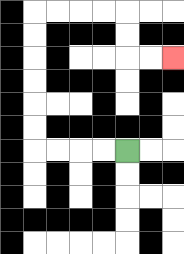{'start': '[5, 6]', 'end': '[7, 2]', 'path_directions': 'L,L,L,L,U,U,U,U,U,U,R,R,R,R,D,D,R,R', 'path_coordinates': '[[5, 6], [4, 6], [3, 6], [2, 6], [1, 6], [1, 5], [1, 4], [1, 3], [1, 2], [1, 1], [1, 0], [2, 0], [3, 0], [4, 0], [5, 0], [5, 1], [5, 2], [6, 2], [7, 2]]'}